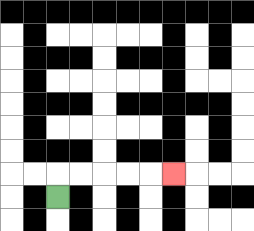{'start': '[2, 8]', 'end': '[7, 7]', 'path_directions': 'U,R,R,R,R,R', 'path_coordinates': '[[2, 8], [2, 7], [3, 7], [4, 7], [5, 7], [6, 7], [7, 7]]'}